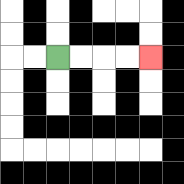{'start': '[2, 2]', 'end': '[6, 2]', 'path_directions': 'R,R,R,R', 'path_coordinates': '[[2, 2], [3, 2], [4, 2], [5, 2], [6, 2]]'}